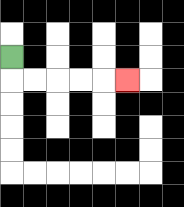{'start': '[0, 2]', 'end': '[5, 3]', 'path_directions': 'D,R,R,R,R,R', 'path_coordinates': '[[0, 2], [0, 3], [1, 3], [2, 3], [3, 3], [4, 3], [5, 3]]'}